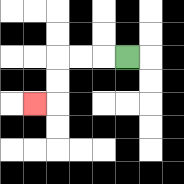{'start': '[5, 2]', 'end': '[1, 4]', 'path_directions': 'L,L,L,D,D,L', 'path_coordinates': '[[5, 2], [4, 2], [3, 2], [2, 2], [2, 3], [2, 4], [1, 4]]'}